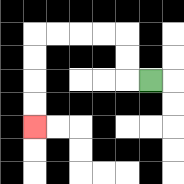{'start': '[6, 3]', 'end': '[1, 5]', 'path_directions': 'L,U,U,L,L,L,L,D,D,D,D', 'path_coordinates': '[[6, 3], [5, 3], [5, 2], [5, 1], [4, 1], [3, 1], [2, 1], [1, 1], [1, 2], [1, 3], [1, 4], [1, 5]]'}